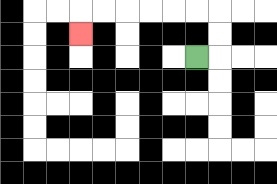{'start': '[8, 2]', 'end': '[3, 1]', 'path_directions': 'R,U,U,L,L,L,L,L,L,D', 'path_coordinates': '[[8, 2], [9, 2], [9, 1], [9, 0], [8, 0], [7, 0], [6, 0], [5, 0], [4, 0], [3, 0], [3, 1]]'}